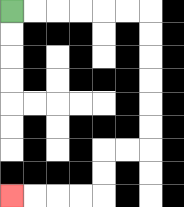{'start': '[0, 0]', 'end': '[0, 8]', 'path_directions': 'R,R,R,R,R,R,D,D,D,D,D,D,L,L,D,D,L,L,L,L', 'path_coordinates': '[[0, 0], [1, 0], [2, 0], [3, 0], [4, 0], [5, 0], [6, 0], [6, 1], [6, 2], [6, 3], [6, 4], [6, 5], [6, 6], [5, 6], [4, 6], [4, 7], [4, 8], [3, 8], [2, 8], [1, 8], [0, 8]]'}